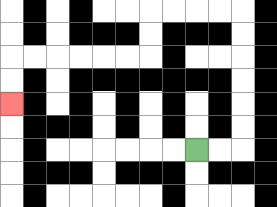{'start': '[8, 6]', 'end': '[0, 4]', 'path_directions': 'R,R,U,U,U,U,U,U,L,L,L,L,D,D,L,L,L,L,L,L,D,D', 'path_coordinates': '[[8, 6], [9, 6], [10, 6], [10, 5], [10, 4], [10, 3], [10, 2], [10, 1], [10, 0], [9, 0], [8, 0], [7, 0], [6, 0], [6, 1], [6, 2], [5, 2], [4, 2], [3, 2], [2, 2], [1, 2], [0, 2], [0, 3], [0, 4]]'}